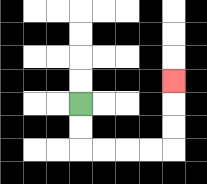{'start': '[3, 4]', 'end': '[7, 3]', 'path_directions': 'D,D,R,R,R,R,U,U,U', 'path_coordinates': '[[3, 4], [3, 5], [3, 6], [4, 6], [5, 6], [6, 6], [7, 6], [7, 5], [7, 4], [7, 3]]'}